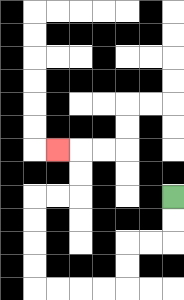{'start': '[7, 8]', 'end': '[2, 6]', 'path_directions': 'D,D,L,L,D,D,L,L,L,L,U,U,U,U,R,R,U,U,L', 'path_coordinates': '[[7, 8], [7, 9], [7, 10], [6, 10], [5, 10], [5, 11], [5, 12], [4, 12], [3, 12], [2, 12], [1, 12], [1, 11], [1, 10], [1, 9], [1, 8], [2, 8], [3, 8], [3, 7], [3, 6], [2, 6]]'}